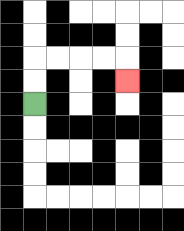{'start': '[1, 4]', 'end': '[5, 3]', 'path_directions': 'U,U,R,R,R,R,D', 'path_coordinates': '[[1, 4], [1, 3], [1, 2], [2, 2], [3, 2], [4, 2], [5, 2], [5, 3]]'}